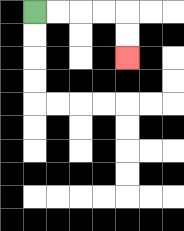{'start': '[1, 0]', 'end': '[5, 2]', 'path_directions': 'R,R,R,R,D,D', 'path_coordinates': '[[1, 0], [2, 0], [3, 0], [4, 0], [5, 0], [5, 1], [5, 2]]'}